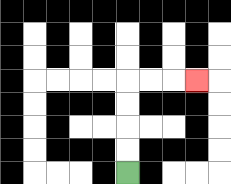{'start': '[5, 7]', 'end': '[8, 3]', 'path_directions': 'U,U,U,U,R,R,R', 'path_coordinates': '[[5, 7], [5, 6], [5, 5], [5, 4], [5, 3], [6, 3], [7, 3], [8, 3]]'}